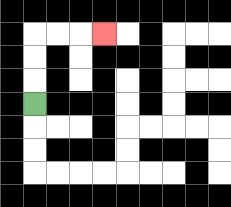{'start': '[1, 4]', 'end': '[4, 1]', 'path_directions': 'U,U,U,R,R,R', 'path_coordinates': '[[1, 4], [1, 3], [1, 2], [1, 1], [2, 1], [3, 1], [4, 1]]'}